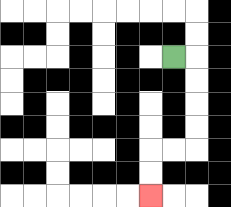{'start': '[7, 2]', 'end': '[6, 8]', 'path_directions': 'R,D,D,D,D,L,L,D,D', 'path_coordinates': '[[7, 2], [8, 2], [8, 3], [8, 4], [8, 5], [8, 6], [7, 6], [6, 6], [6, 7], [6, 8]]'}